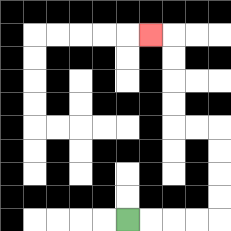{'start': '[5, 9]', 'end': '[6, 1]', 'path_directions': 'R,R,R,R,U,U,U,U,L,L,U,U,U,U,L', 'path_coordinates': '[[5, 9], [6, 9], [7, 9], [8, 9], [9, 9], [9, 8], [9, 7], [9, 6], [9, 5], [8, 5], [7, 5], [7, 4], [7, 3], [7, 2], [7, 1], [6, 1]]'}